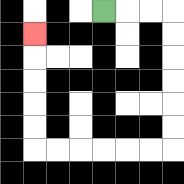{'start': '[4, 0]', 'end': '[1, 1]', 'path_directions': 'R,R,R,D,D,D,D,D,D,L,L,L,L,L,L,U,U,U,U,U', 'path_coordinates': '[[4, 0], [5, 0], [6, 0], [7, 0], [7, 1], [7, 2], [7, 3], [7, 4], [7, 5], [7, 6], [6, 6], [5, 6], [4, 6], [3, 6], [2, 6], [1, 6], [1, 5], [1, 4], [1, 3], [1, 2], [1, 1]]'}